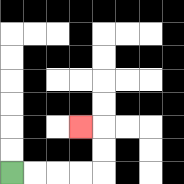{'start': '[0, 7]', 'end': '[3, 5]', 'path_directions': 'R,R,R,R,U,U,L', 'path_coordinates': '[[0, 7], [1, 7], [2, 7], [3, 7], [4, 7], [4, 6], [4, 5], [3, 5]]'}